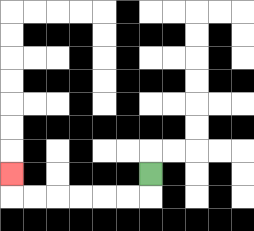{'start': '[6, 7]', 'end': '[0, 7]', 'path_directions': 'D,L,L,L,L,L,L,U', 'path_coordinates': '[[6, 7], [6, 8], [5, 8], [4, 8], [3, 8], [2, 8], [1, 8], [0, 8], [0, 7]]'}